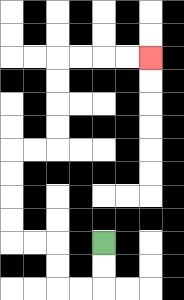{'start': '[4, 10]', 'end': '[6, 2]', 'path_directions': 'D,D,L,L,U,U,L,L,U,U,U,U,R,R,U,U,U,U,R,R,R,R', 'path_coordinates': '[[4, 10], [4, 11], [4, 12], [3, 12], [2, 12], [2, 11], [2, 10], [1, 10], [0, 10], [0, 9], [0, 8], [0, 7], [0, 6], [1, 6], [2, 6], [2, 5], [2, 4], [2, 3], [2, 2], [3, 2], [4, 2], [5, 2], [6, 2]]'}